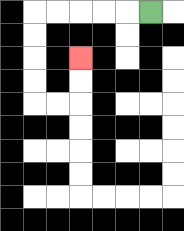{'start': '[6, 0]', 'end': '[3, 2]', 'path_directions': 'L,L,L,L,L,D,D,D,D,R,R,U,U', 'path_coordinates': '[[6, 0], [5, 0], [4, 0], [3, 0], [2, 0], [1, 0], [1, 1], [1, 2], [1, 3], [1, 4], [2, 4], [3, 4], [3, 3], [3, 2]]'}